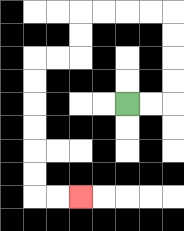{'start': '[5, 4]', 'end': '[3, 8]', 'path_directions': 'R,R,U,U,U,U,L,L,L,L,D,D,L,L,D,D,D,D,D,D,R,R', 'path_coordinates': '[[5, 4], [6, 4], [7, 4], [7, 3], [7, 2], [7, 1], [7, 0], [6, 0], [5, 0], [4, 0], [3, 0], [3, 1], [3, 2], [2, 2], [1, 2], [1, 3], [1, 4], [1, 5], [1, 6], [1, 7], [1, 8], [2, 8], [3, 8]]'}